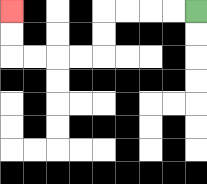{'start': '[8, 0]', 'end': '[0, 0]', 'path_directions': 'L,L,L,L,D,D,L,L,L,L,U,U', 'path_coordinates': '[[8, 0], [7, 0], [6, 0], [5, 0], [4, 0], [4, 1], [4, 2], [3, 2], [2, 2], [1, 2], [0, 2], [0, 1], [0, 0]]'}